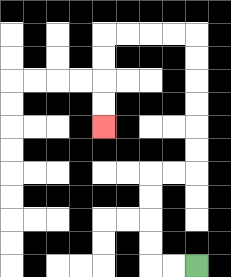{'start': '[8, 11]', 'end': '[4, 5]', 'path_directions': 'L,L,U,U,U,U,R,R,U,U,U,U,U,U,L,L,L,L,D,D,D,D', 'path_coordinates': '[[8, 11], [7, 11], [6, 11], [6, 10], [6, 9], [6, 8], [6, 7], [7, 7], [8, 7], [8, 6], [8, 5], [8, 4], [8, 3], [8, 2], [8, 1], [7, 1], [6, 1], [5, 1], [4, 1], [4, 2], [4, 3], [4, 4], [4, 5]]'}